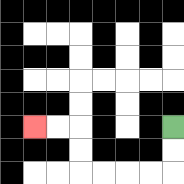{'start': '[7, 5]', 'end': '[1, 5]', 'path_directions': 'D,D,L,L,L,L,U,U,L,L', 'path_coordinates': '[[7, 5], [7, 6], [7, 7], [6, 7], [5, 7], [4, 7], [3, 7], [3, 6], [3, 5], [2, 5], [1, 5]]'}